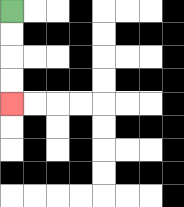{'start': '[0, 0]', 'end': '[0, 4]', 'path_directions': 'D,D,D,D', 'path_coordinates': '[[0, 0], [0, 1], [0, 2], [0, 3], [0, 4]]'}